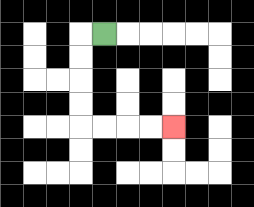{'start': '[4, 1]', 'end': '[7, 5]', 'path_directions': 'L,D,D,D,D,R,R,R,R', 'path_coordinates': '[[4, 1], [3, 1], [3, 2], [3, 3], [3, 4], [3, 5], [4, 5], [5, 5], [6, 5], [7, 5]]'}